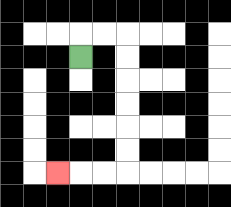{'start': '[3, 2]', 'end': '[2, 7]', 'path_directions': 'U,R,R,D,D,D,D,D,D,L,L,L', 'path_coordinates': '[[3, 2], [3, 1], [4, 1], [5, 1], [5, 2], [5, 3], [5, 4], [5, 5], [5, 6], [5, 7], [4, 7], [3, 7], [2, 7]]'}